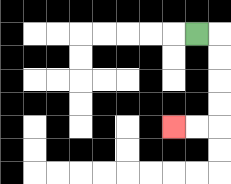{'start': '[8, 1]', 'end': '[7, 5]', 'path_directions': 'R,D,D,D,D,L,L', 'path_coordinates': '[[8, 1], [9, 1], [9, 2], [9, 3], [9, 4], [9, 5], [8, 5], [7, 5]]'}